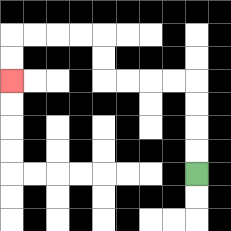{'start': '[8, 7]', 'end': '[0, 3]', 'path_directions': 'U,U,U,U,L,L,L,L,U,U,L,L,L,L,D,D', 'path_coordinates': '[[8, 7], [8, 6], [8, 5], [8, 4], [8, 3], [7, 3], [6, 3], [5, 3], [4, 3], [4, 2], [4, 1], [3, 1], [2, 1], [1, 1], [0, 1], [0, 2], [0, 3]]'}